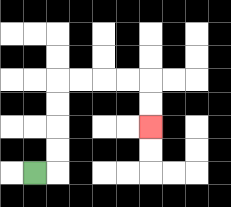{'start': '[1, 7]', 'end': '[6, 5]', 'path_directions': 'R,U,U,U,U,R,R,R,R,D,D', 'path_coordinates': '[[1, 7], [2, 7], [2, 6], [2, 5], [2, 4], [2, 3], [3, 3], [4, 3], [5, 3], [6, 3], [6, 4], [6, 5]]'}